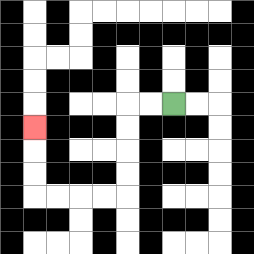{'start': '[7, 4]', 'end': '[1, 5]', 'path_directions': 'L,L,D,D,D,D,L,L,L,L,U,U,U', 'path_coordinates': '[[7, 4], [6, 4], [5, 4], [5, 5], [5, 6], [5, 7], [5, 8], [4, 8], [3, 8], [2, 8], [1, 8], [1, 7], [1, 6], [1, 5]]'}